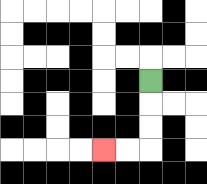{'start': '[6, 3]', 'end': '[4, 6]', 'path_directions': 'D,D,D,L,L', 'path_coordinates': '[[6, 3], [6, 4], [6, 5], [6, 6], [5, 6], [4, 6]]'}